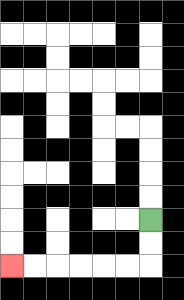{'start': '[6, 9]', 'end': '[0, 11]', 'path_directions': 'D,D,L,L,L,L,L,L', 'path_coordinates': '[[6, 9], [6, 10], [6, 11], [5, 11], [4, 11], [3, 11], [2, 11], [1, 11], [0, 11]]'}